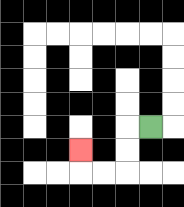{'start': '[6, 5]', 'end': '[3, 6]', 'path_directions': 'L,D,D,L,L,U', 'path_coordinates': '[[6, 5], [5, 5], [5, 6], [5, 7], [4, 7], [3, 7], [3, 6]]'}